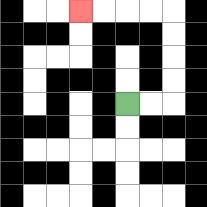{'start': '[5, 4]', 'end': '[3, 0]', 'path_directions': 'R,R,U,U,U,U,L,L,L,L', 'path_coordinates': '[[5, 4], [6, 4], [7, 4], [7, 3], [7, 2], [7, 1], [7, 0], [6, 0], [5, 0], [4, 0], [3, 0]]'}